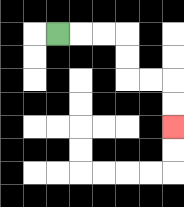{'start': '[2, 1]', 'end': '[7, 5]', 'path_directions': 'R,R,R,D,D,R,R,D,D', 'path_coordinates': '[[2, 1], [3, 1], [4, 1], [5, 1], [5, 2], [5, 3], [6, 3], [7, 3], [7, 4], [7, 5]]'}